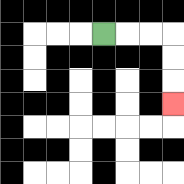{'start': '[4, 1]', 'end': '[7, 4]', 'path_directions': 'R,R,R,D,D,D', 'path_coordinates': '[[4, 1], [5, 1], [6, 1], [7, 1], [7, 2], [7, 3], [7, 4]]'}